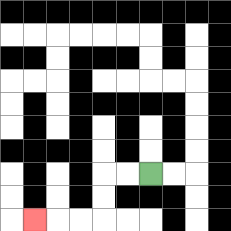{'start': '[6, 7]', 'end': '[1, 9]', 'path_directions': 'L,L,D,D,L,L,L', 'path_coordinates': '[[6, 7], [5, 7], [4, 7], [4, 8], [4, 9], [3, 9], [2, 9], [1, 9]]'}